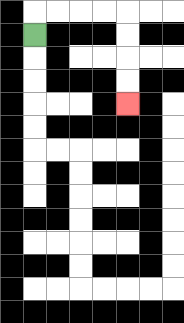{'start': '[1, 1]', 'end': '[5, 4]', 'path_directions': 'U,R,R,R,R,D,D,D,D', 'path_coordinates': '[[1, 1], [1, 0], [2, 0], [3, 0], [4, 0], [5, 0], [5, 1], [5, 2], [5, 3], [5, 4]]'}